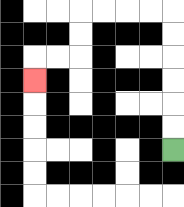{'start': '[7, 6]', 'end': '[1, 3]', 'path_directions': 'U,U,U,U,U,U,L,L,L,L,D,D,L,L,D', 'path_coordinates': '[[7, 6], [7, 5], [7, 4], [7, 3], [7, 2], [7, 1], [7, 0], [6, 0], [5, 0], [4, 0], [3, 0], [3, 1], [3, 2], [2, 2], [1, 2], [1, 3]]'}